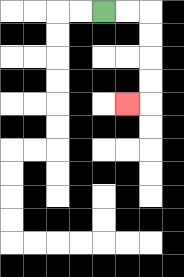{'start': '[4, 0]', 'end': '[5, 4]', 'path_directions': 'R,R,D,D,D,D,L', 'path_coordinates': '[[4, 0], [5, 0], [6, 0], [6, 1], [6, 2], [6, 3], [6, 4], [5, 4]]'}